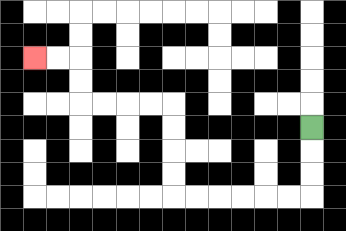{'start': '[13, 5]', 'end': '[1, 2]', 'path_directions': 'D,D,D,L,L,L,L,L,L,U,U,U,U,L,L,L,L,U,U,L,L', 'path_coordinates': '[[13, 5], [13, 6], [13, 7], [13, 8], [12, 8], [11, 8], [10, 8], [9, 8], [8, 8], [7, 8], [7, 7], [7, 6], [7, 5], [7, 4], [6, 4], [5, 4], [4, 4], [3, 4], [3, 3], [3, 2], [2, 2], [1, 2]]'}